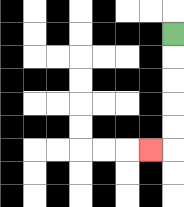{'start': '[7, 1]', 'end': '[6, 6]', 'path_directions': 'D,D,D,D,D,L', 'path_coordinates': '[[7, 1], [7, 2], [7, 3], [7, 4], [7, 5], [7, 6], [6, 6]]'}